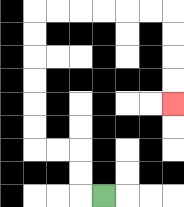{'start': '[4, 8]', 'end': '[7, 4]', 'path_directions': 'L,U,U,L,L,U,U,U,U,U,U,R,R,R,R,R,R,D,D,D,D', 'path_coordinates': '[[4, 8], [3, 8], [3, 7], [3, 6], [2, 6], [1, 6], [1, 5], [1, 4], [1, 3], [1, 2], [1, 1], [1, 0], [2, 0], [3, 0], [4, 0], [5, 0], [6, 0], [7, 0], [7, 1], [7, 2], [7, 3], [7, 4]]'}